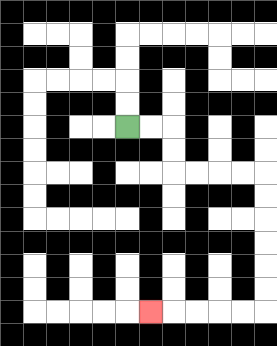{'start': '[5, 5]', 'end': '[6, 13]', 'path_directions': 'R,R,D,D,R,R,R,R,D,D,D,D,D,D,L,L,L,L,L', 'path_coordinates': '[[5, 5], [6, 5], [7, 5], [7, 6], [7, 7], [8, 7], [9, 7], [10, 7], [11, 7], [11, 8], [11, 9], [11, 10], [11, 11], [11, 12], [11, 13], [10, 13], [9, 13], [8, 13], [7, 13], [6, 13]]'}